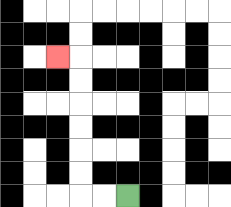{'start': '[5, 8]', 'end': '[2, 2]', 'path_directions': 'L,L,U,U,U,U,U,U,L', 'path_coordinates': '[[5, 8], [4, 8], [3, 8], [3, 7], [3, 6], [3, 5], [3, 4], [3, 3], [3, 2], [2, 2]]'}